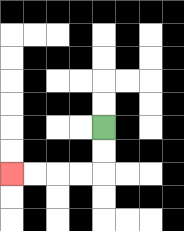{'start': '[4, 5]', 'end': '[0, 7]', 'path_directions': 'D,D,L,L,L,L', 'path_coordinates': '[[4, 5], [4, 6], [4, 7], [3, 7], [2, 7], [1, 7], [0, 7]]'}